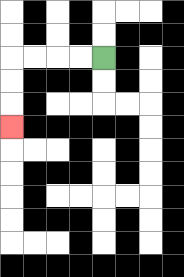{'start': '[4, 2]', 'end': '[0, 5]', 'path_directions': 'L,L,L,L,D,D,D', 'path_coordinates': '[[4, 2], [3, 2], [2, 2], [1, 2], [0, 2], [0, 3], [0, 4], [0, 5]]'}